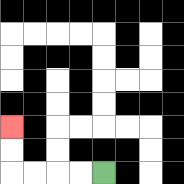{'start': '[4, 7]', 'end': '[0, 5]', 'path_directions': 'L,L,L,L,U,U', 'path_coordinates': '[[4, 7], [3, 7], [2, 7], [1, 7], [0, 7], [0, 6], [0, 5]]'}